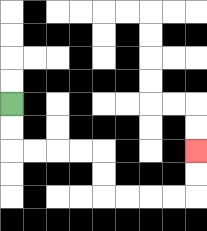{'start': '[0, 4]', 'end': '[8, 6]', 'path_directions': 'D,D,R,R,R,R,D,D,R,R,R,R,U,U', 'path_coordinates': '[[0, 4], [0, 5], [0, 6], [1, 6], [2, 6], [3, 6], [4, 6], [4, 7], [4, 8], [5, 8], [6, 8], [7, 8], [8, 8], [8, 7], [8, 6]]'}